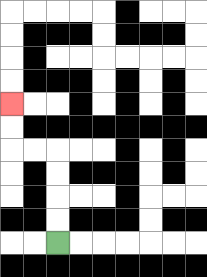{'start': '[2, 10]', 'end': '[0, 4]', 'path_directions': 'U,U,U,U,L,L,U,U', 'path_coordinates': '[[2, 10], [2, 9], [2, 8], [2, 7], [2, 6], [1, 6], [0, 6], [0, 5], [0, 4]]'}